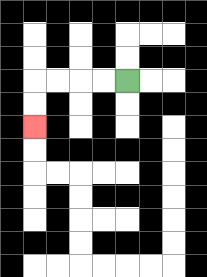{'start': '[5, 3]', 'end': '[1, 5]', 'path_directions': 'L,L,L,L,D,D', 'path_coordinates': '[[5, 3], [4, 3], [3, 3], [2, 3], [1, 3], [1, 4], [1, 5]]'}